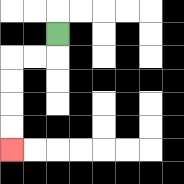{'start': '[2, 1]', 'end': '[0, 6]', 'path_directions': 'D,L,L,D,D,D,D', 'path_coordinates': '[[2, 1], [2, 2], [1, 2], [0, 2], [0, 3], [0, 4], [0, 5], [0, 6]]'}